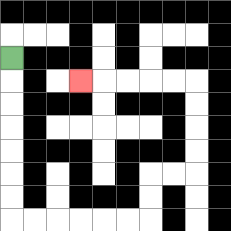{'start': '[0, 2]', 'end': '[3, 3]', 'path_directions': 'D,D,D,D,D,D,D,R,R,R,R,R,R,U,U,R,R,U,U,U,U,L,L,L,L,L', 'path_coordinates': '[[0, 2], [0, 3], [0, 4], [0, 5], [0, 6], [0, 7], [0, 8], [0, 9], [1, 9], [2, 9], [3, 9], [4, 9], [5, 9], [6, 9], [6, 8], [6, 7], [7, 7], [8, 7], [8, 6], [8, 5], [8, 4], [8, 3], [7, 3], [6, 3], [5, 3], [4, 3], [3, 3]]'}